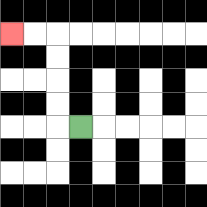{'start': '[3, 5]', 'end': '[0, 1]', 'path_directions': 'L,U,U,U,U,L,L', 'path_coordinates': '[[3, 5], [2, 5], [2, 4], [2, 3], [2, 2], [2, 1], [1, 1], [0, 1]]'}